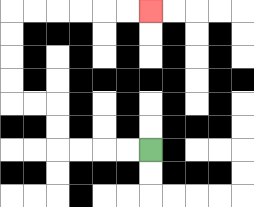{'start': '[6, 6]', 'end': '[6, 0]', 'path_directions': 'L,L,L,L,U,U,L,L,U,U,U,U,R,R,R,R,R,R', 'path_coordinates': '[[6, 6], [5, 6], [4, 6], [3, 6], [2, 6], [2, 5], [2, 4], [1, 4], [0, 4], [0, 3], [0, 2], [0, 1], [0, 0], [1, 0], [2, 0], [3, 0], [4, 0], [5, 0], [6, 0]]'}